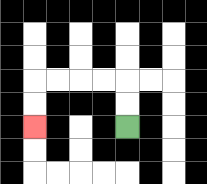{'start': '[5, 5]', 'end': '[1, 5]', 'path_directions': 'U,U,L,L,L,L,D,D', 'path_coordinates': '[[5, 5], [5, 4], [5, 3], [4, 3], [3, 3], [2, 3], [1, 3], [1, 4], [1, 5]]'}